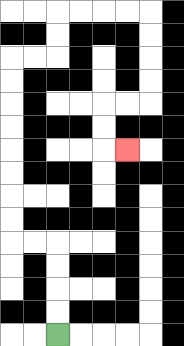{'start': '[2, 14]', 'end': '[5, 6]', 'path_directions': 'U,U,U,U,L,L,U,U,U,U,U,U,U,U,R,R,U,U,R,R,R,R,D,D,D,D,L,L,D,D,R', 'path_coordinates': '[[2, 14], [2, 13], [2, 12], [2, 11], [2, 10], [1, 10], [0, 10], [0, 9], [0, 8], [0, 7], [0, 6], [0, 5], [0, 4], [0, 3], [0, 2], [1, 2], [2, 2], [2, 1], [2, 0], [3, 0], [4, 0], [5, 0], [6, 0], [6, 1], [6, 2], [6, 3], [6, 4], [5, 4], [4, 4], [4, 5], [4, 6], [5, 6]]'}